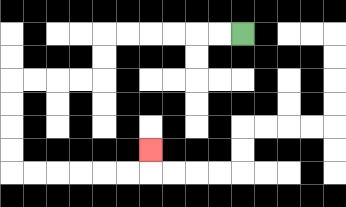{'start': '[10, 1]', 'end': '[6, 6]', 'path_directions': 'L,L,L,L,L,L,D,D,L,L,L,L,D,D,D,D,R,R,R,R,R,R,U', 'path_coordinates': '[[10, 1], [9, 1], [8, 1], [7, 1], [6, 1], [5, 1], [4, 1], [4, 2], [4, 3], [3, 3], [2, 3], [1, 3], [0, 3], [0, 4], [0, 5], [0, 6], [0, 7], [1, 7], [2, 7], [3, 7], [4, 7], [5, 7], [6, 7], [6, 6]]'}